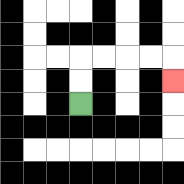{'start': '[3, 4]', 'end': '[7, 3]', 'path_directions': 'U,U,R,R,R,R,D', 'path_coordinates': '[[3, 4], [3, 3], [3, 2], [4, 2], [5, 2], [6, 2], [7, 2], [7, 3]]'}